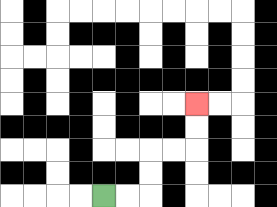{'start': '[4, 8]', 'end': '[8, 4]', 'path_directions': 'R,R,U,U,R,R,U,U', 'path_coordinates': '[[4, 8], [5, 8], [6, 8], [6, 7], [6, 6], [7, 6], [8, 6], [8, 5], [8, 4]]'}